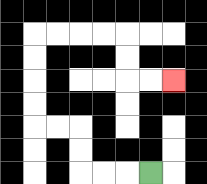{'start': '[6, 7]', 'end': '[7, 3]', 'path_directions': 'L,L,L,U,U,L,L,U,U,U,U,R,R,R,R,D,D,R,R', 'path_coordinates': '[[6, 7], [5, 7], [4, 7], [3, 7], [3, 6], [3, 5], [2, 5], [1, 5], [1, 4], [1, 3], [1, 2], [1, 1], [2, 1], [3, 1], [4, 1], [5, 1], [5, 2], [5, 3], [6, 3], [7, 3]]'}